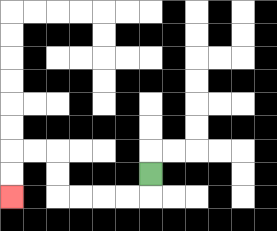{'start': '[6, 7]', 'end': '[0, 8]', 'path_directions': 'D,L,L,L,L,U,U,L,L,D,D', 'path_coordinates': '[[6, 7], [6, 8], [5, 8], [4, 8], [3, 8], [2, 8], [2, 7], [2, 6], [1, 6], [0, 6], [0, 7], [0, 8]]'}